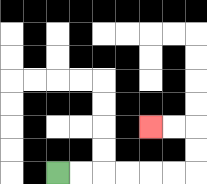{'start': '[2, 7]', 'end': '[6, 5]', 'path_directions': 'R,R,R,R,R,R,U,U,L,L', 'path_coordinates': '[[2, 7], [3, 7], [4, 7], [5, 7], [6, 7], [7, 7], [8, 7], [8, 6], [8, 5], [7, 5], [6, 5]]'}